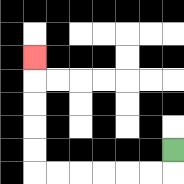{'start': '[7, 6]', 'end': '[1, 2]', 'path_directions': 'D,L,L,L,L,L,L,U,U,U,U,U', 'path_coordinates': '[[7, 6], [7, 7], [6, 7], [5, 7], [4, 7], [3, 7], [2, 7], [1, 7], [1, 6], [1, 5], [1, 4], [1, 3], [1, 2]]'}